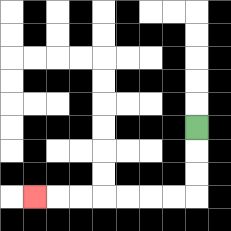{'start': '[8, 5]', 'end': '[1, 8]', 'path_directions': 'D,D,D,L,L,L,L,L,L,L', 'path_coordinates': '[[8, 5], [8, 6], [8, 7], [8, 8], [7, 8], [6, 8], [5, 8], [4, 8], [3, 8], [2, 8], [1, 8]]'}